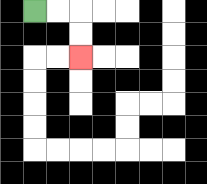{'start': '[1, 0]', 'end': '[3, 2]', 'path_directions': 'R,R,D,D', 'path_coordinates': '[[1, 0], [2, 0], [3, 0], [3, 1], [3, 2]]'}